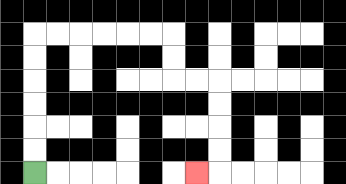{'start': '[1, 7]', 'end': '[8, 7]', 'path_directions': 'U,U,U,U,U,U,R,R,R,R,R,R,D,D,R,R,D,D,D,D,L', 'path_coordinates': '[[1, 7], [1, 6], [1, 5], [1, 4], [1, 3], [1, 2], [1, 1], [2, 1], [3, 1], [4, 1], [5, 1], [6, 1], [7, 1], [7, 2], [7, 3], [8, 3], [9, 3], [9, 4], [9, 5], [9, 6], [9, 7], [8, 7]]'}